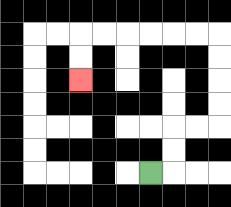{'start': '[6, 7]', 'end': '[3, 3]', 'path_directions': 'R,U,U,R,R,U,U,U,U,L,L,L,L,L,L,D,D', 'path_coordinates': '[[6, 7], [7, 7], [7, 6], [7, 5], [8, 5], [9, 5], [9, 4], [9, 3], [9, 2], [9, 1], [8, 1], [7, 1], [6, 1], [5, 1], [4, 1], [3, 1], [3, 2], [3, 3]]'}